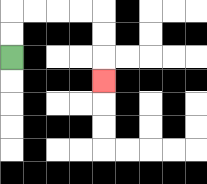{'start': '[0, 2]', 'end': '[4, 3]', 'path_directions': 'U,U,R,R,R,R,D,D,D', 'path_coordinates': '[[0, 2], [0, 1], [0, 0], [1, 0], [2, 0], [3, 0], [4, 0], [4, 1], [4, 2], [4, 3]]'}